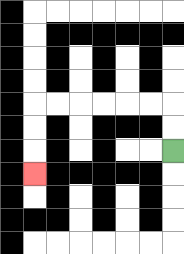{'start': '[7, 6]', 'end': '[1, 7]', 'path_directions': 'U,U,L,L,L,L,L,L,D,D,D', 'path_coordinates': '[[7, 6], [7, 5], [7, 4], [6, 4], [5, 4], [4, 4], [3, 4], [2, 4], [1, 4], [1, 5], [1, 6], [1, 7]]'}